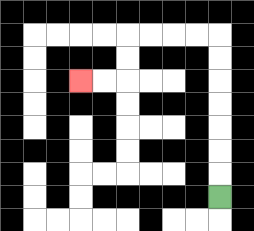{'start': '[9, 8]', 'end': '[3, 3]', 'path_directions': 'U,U,U,U,U,U,U,L,L,L,L,D,D,L,L', 'path_coordinates': '[[9, 8], [9, 7], [9, 6], [9, 5], [9, 4], [9, 3], [9, 2], [9, 1], [8, 1], [7, 1], [6, 1], [5, 1], [5, 2], [5, 3], [4, 3], [3, 3]]'}